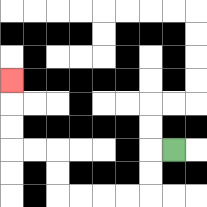{'start': '[7, 6]', 'end': '[0, 3]', 'path_directions': 'L,D,D,L,L,L,L,U,U,L,L,U,U,U', 'path_coordinates': '[[7, 6], [6, 6], [6, 7], [6, 8], [5, 8], [4, 8], [3, 8], [2, 8], [2, 7], [2, 6], [1, 6], [0, 6], [0, 5], [0, 4], [0, 3]]'}